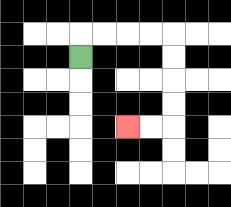{'start': '[3, 2]', 'end': '[5, 5]', 'path_directions': 'U,R,R,R,R,D,D,D,D,L,L', 'path_coordinates': '[[3, 2], [3, 1], [4, 1], [5, 1], [6, 1], [7, 1], [7, 2], [7, 3], [7, 4], [7, 5], [6, 5], [5, 5]]'}